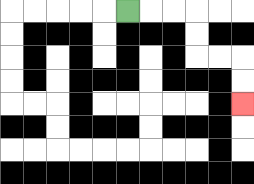{'start': '[5, 0]', 'end': '[10, 4]', 'path_directions': 'R,R,R,D,D,R,R,D,D', 'path_coordinates': '[[5, 0], [6, 0], [7, 0], [8, 0], [8, 1], [8, 2], [9, 2], [10, 2], [10, 3], [10, 4]]'}